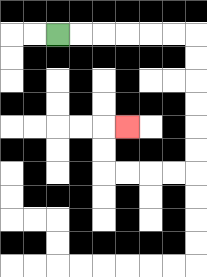{'start': '[2, 1]', 'end': '[5, 5]', 'path_directions': 'R,R,R,R,R,R,D,D,D,D,D,D,L,L,L,L,U,U,R', 'path_coordinates': '[[2, 1], [3, 1], [4, 1], [5, 1], [6, 1], [7, 1], [8, 1], [8, 2], [8, 3], [8, 4], [8, 5], [8, 6], [8, 7], [7, 7], [6, 7], [5, 7], [4, 7], [4, 6], [4, 5], [5, 5]]'}